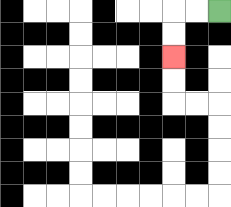{'start': '[9, 0]', 'end': '[7, 2]', 'path_directions': 'L,L,D,D', 'path_coordinates': '[[9, 0], [8, 0], [7, 0], [7, 1], [7, 2]]'}